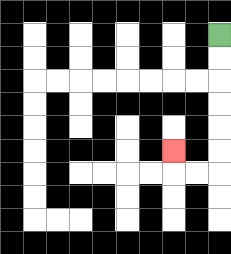{'start': '[9, 1]', 'end': '[7, 6]', 'path_directions': 'D,D,D,D,D,D,L,L,U', 'path_coordinates': '[[9, 1], [9, 2], [9, 3], [9, 4], [9, 5], [9, 6], [9, 7], [8, 7], [7, 7], [7, 6]]'}